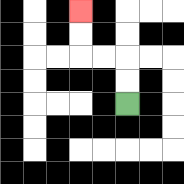{'start': '[5, 4]', 'end': '[3, 0]', 'path_directions': 'U,U,L,L,U,U', 'path_coordinates': '[[5, 4], [5, 3], [5, 2], [4, 2], [3, 2], [3, 1], [3, 0]]'}